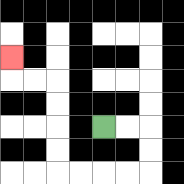{'start': '[4, 5]', 'end': '[0, 2]', 'path_directions': 'R,R,D,D,L,L,L,L,U,U,U,U,L,L,U', 'path_coordinates': '[[4, 5], [5, 5], [6, 5], [6, 6], [6, 7], [5, 7], [4, 7], [3, 7], [2, 7], [2, 6], [2, 5], [2, 4], [2, 3], [1, 3], [0, 3], [0, 2]]'}